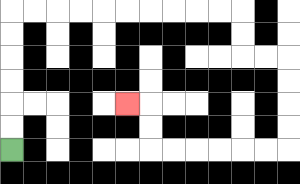{'start': '[0, 6]', 'end': '[5, 4]', 'path_directions': 'U,U,U,U,U,U,R,R,R,R,R,R,R,R,R,R,D,D,R,R,D,D,D,D,L,L,L,L,L,L,U,U,L', 'path_coordinates': '[[0, 6], [0, 5], [0, 4], [0, 3], [0, 2], [0, 1], [0, 0], [1, 0], [2, 0], [3, 0], [4, 0], [5, 0], [6, 0], [7, 0], [8, 0], [9, 0], [10, 0], [10, 1], [10, 2], [11, 2], [12, 2], [12, 3], [12, 4], [12, 5], [12, 6], [11, 6], [10, 6], [9, 6], [8, 6], [7, 6], [6, 6], [6, 5], [6, 4], [5, 4]]'}